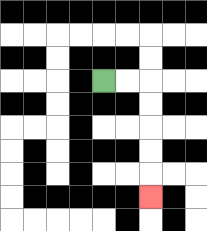{'start': '[4, 3]', 'end': '[6, 8]', 'path_directions': 'R,R,D,D,D,D,D', 'path_coordinates': '[[4, 3], [5, 3], [6, 3], [6, 4], [6, 5], [6, 6], [6, 7], [6, 8]]'}